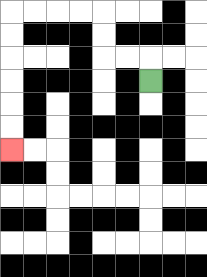{'start': '[6, 3]', 'end': '[0, 6]', 'path_directions': 'U,L,L,U,U,L,L,L,L,D,D,D,D,D,D', 'path_coordinates': '[[6, 3], [6, 2], [5, 2], [4, 2], [4, 1], [4, 0], [3, 0], [2, 0], [1, 0], [0, 0], [0, 1], [0, 2], [0, 3], [0, 4], [0, 5], [0, 6]]'}